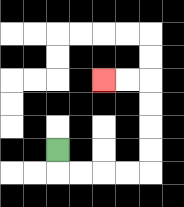{'start': '[2, 6]', 'end': '[4, 3]', 'path_directions': 'D,R,R,R,R,U,U,U,U,L,L', 'path_coordinates': '[[2, 6], [2, 7], [3, 7], [4, 7], [5, 7], [6, 7], [6, 6], [6, 5], [6, 4], [6, 3], [5, 3], [4, 3]]'}